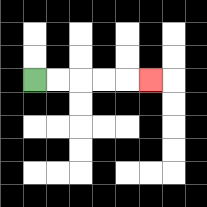{'start': '[1, 3]', 'end': '[6, 3]', 'path_directions': 'R,R,R,R,R', 'path_coordinates': '[[1, 3], [2, 3], [3, 3], [4, 3], [5, 3], [6, 3]]'}